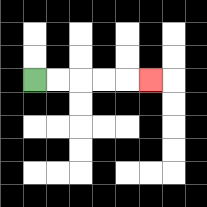{'start': '[1, 3]', 'end': '[6, 3]', 'path_directions': 'R,R,R,R,R', 'path_coordinates': '[[1, 3], [2, 3], [3, 3], [4, 3], [5, 3], [6, 3]]'}